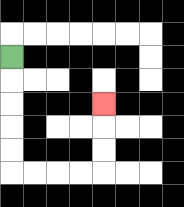{'start': '[0, 2]', 'end': '[4, 4]', 'path_directions': 'D,D,D,D,D,R,R,R,R,U,U,U', 'path_coordinates': '[[0, 2], [0, 3], [0, 4], [0, 5], [0, 6], [0, 7], [1, 7], [2, 7], [3, 7], [4, 7], [4, 6], [4, 5], [4, 4]]'}